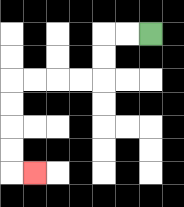{'start': '[6, 1]', 'end': '[1, 7]', 'path_directions': 'L,L,D,D,L,L,L,L,D,D,D,D,R', 'path_coordinates': '[[6, 1], [5, 1], [4, 1], [4, 2], [4, 3], [3, 3], [2, 3], [1, 3], [0, 3], [0, 4], [0, 5], [0, 6], [0, 7], [1, 7]]'}